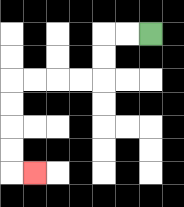{'start': '[6, 1]', 'end': '[1, 7]', 'path_directions': 'L,L,D,D,L,L,L,L,D,D,D,D,R', 'path_coordinates': '[[6, 1], [5, 1], [4, 1], [4, 2], [4, 3], [3, 3], [2, 3], [1, 3], [0, 3], [0, 4], [0, 5], [0, 6], [0, 7], [1, 7]]'}